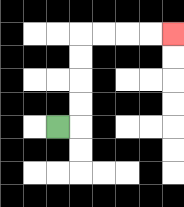{'start': '[2, 5]', 'end': '[7, 1]', 'path_directions': 'R,U,U,U,U,R,R,R,R', 'path_coordinates': '[[2, 5], [3, 5], [3, 4], [3, 3], [3, 2], [3, 1], [4, 1], [5, 1], [6, 1], [7, 1]]'}